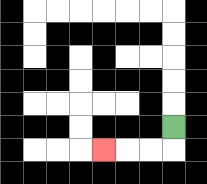{'start': '[7, 5]', 'end': '[4, 6]', 'path_directions': 'D,L,L,L', 'path_coordinates': '[[7, 5], [7, 6], [6, 6], [5, 6], [4, 6]]'}